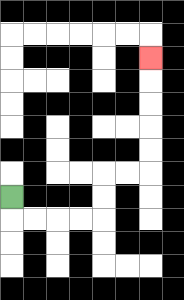{'start': '[0, 8]', 'end': '[6, 2]', 'path_directions': 'D,R,R,R,R,U,U,R,R,U,U,U,U,U', 'path_coordinates': '[[0, 8], [0, 9], [1, 9], [2, 9], [3, 9], [4, 9], [4, 8], [4, 7], [5, 7], [6, 7], [6, 6], [6, 5], [6, 4], [6, 3], [6, 2]]'}